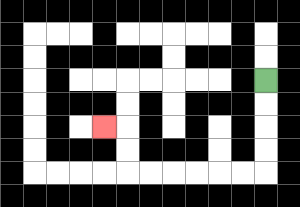{'start': '[11, 3]', 'end': '[4, 5]', 'path_directions': 'D,D,D,D,L,L,L,L,L,L,U,U,L', 'path_coordinates': '[[11, 3], [11, 4], [11, 5], [11, 6], [11, 7], [10, 7], [9, 7], [8, 7], [7, 7], [6, 7], [5, 7], [5, 6], [5, 5], [4, 5]]'}